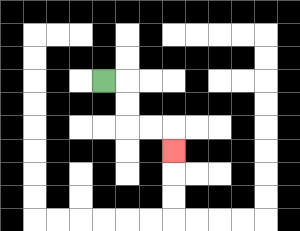{'start': '[4, 3]', 'end': '[7, 6]', 'path_directions': 'R,D,D,R,R,D', 'path_coordinates': '[[4, 3], [5, 3], [5, 4], [5, 5], [6, 5], [7, 5], [7, 6]]'}